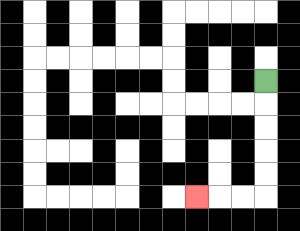{'start': '[11, 3]', 'end': '[8, 8]', 'path_directions': 'D,D,D,D,D,L,L,L', 'path_coordinates': '[[11, 3], [11, 4], [11, 5], [11, 6], [11, 7], [11, 8], [10, 8], [9, 8], [8, 8]]'}